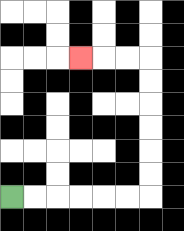{'start': '[0, 8]', 'end': '[3, 2]', 'path_directions': 'R,R,R,R,R,R,U,U,U,U,U,U,L,L,L', 'path_coordinates': '[[0, 8], [1, 8], [2, 8], [3, 8], [4, 8], [5, 8], [6, 8], [6, 7], [6, 6], [6, 5], [6, 4], [6, 3], [6, 2], [5, 2], [4, 2], [3, 2]]'}